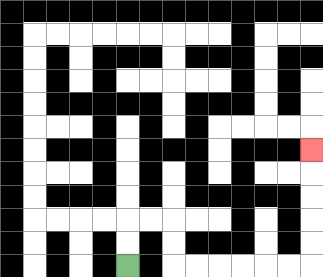{'start': '[5, 11]', 'end': '[13, 6]', 'path_directions': 'U,U,R,R,D,D,R,R,R,R,R,R,U,U,U,U,U', 'path_coordinates': '[[5, 11], [5, 10], [5, 9], [6, 9], [7, 9], [7, 10], [7, 11], [8, 11], [9, 11], [10, 11], [11, 11], [12, 11], [13, 11], [13, 10], [13, 9], [13, 8], [13, 7], [13, 6]]'}